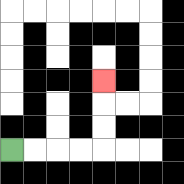{'start': '[0, 6]', 'end': '[4, 3]', 'path_directions': 'R,R,R,R,U,U,U', 'path_coordinates': '[[0, 6], [1, 6], [2, 6], [3, 6], [4, 6], [4, 5], [4, 4], [4, 3]]'}